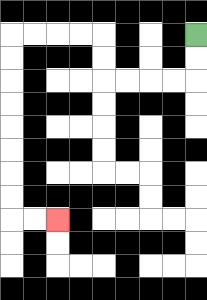{'start': '[8, 1]', 'end': '[2, 9]', 'path_directions': 'D,D,L,L,L,L,U,U,L,L,L,L,D,D,D,D,D,D,D,D,R,R', 'path_coordinates': '[[8, 1], [8, 2], [8, 3], [7, 3], [6, 3], [5, 3], [4, 3], [4, 2], [4, 1], [3, 1], [2, 1], [1, 1], [0, 1], [0, 2], [0, 3], [0, 4], [0, 5], [0, 6], [0, 7], [0, 8], [0, 9], [1, 9], [2, 9]]'}